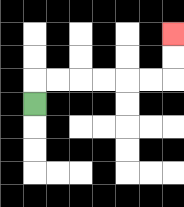{'start': '[1, 4]', 'end': '[7, 1]', 'path_directions': 'U,R,R,R,R,R,R,U,U', 'path_coordinates': '[[1, 4], [1, 3], [2, 3], [3, 3], [4, 3], [5, 3], [6, 3], [7, 3], [7, 2], [7, 1]]'}